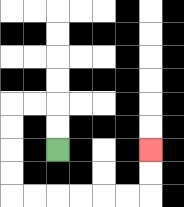{'start': '[2, 6]', 'end': '[6, 6]', 'path_directions': 'U,U,L,L,D,D,D,D,R,R,R,R,R,R,U,U', 'path_coordinates': '[[2, 6], [2, 5], [2, 4], [1, 4], [0, 4], [0, 5], [0, 6], [0, 7], [0, 8], [1, 8], [2, 8], [3, 8], [4, 8], [5, 8], [6, 8], [6, 7], [6, 6]]'}